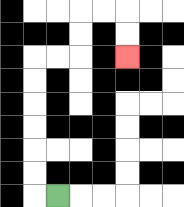{'start': '[2, 8]', 'end': '[5, 2]', 'path_directions': 'L,U,U,U,U,U,U,R,R,U,U,R,R,D,D', 'path_coordinates': '[[2, 8], [1, 8], [1, 7], [1, 6], [1, 5], [1, 4], [1, 3], [1, 2], [2, 2], [3, 2], [3, 1], [3, 0], [4, 0], [5, 0], [5, 1], [5, 2]]'}